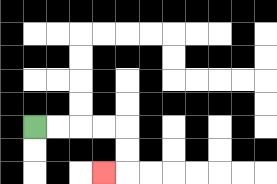{'start': '[1, 5]', 'end': '[4, 7]', 'path_directions': 'R,R,R,R,D,D,L', 'path_coordinates': '[[1, 5], [2, 5], [3, 5], [4, 5], [5, 5], [5, 6], [5, 7], [4, 7]]'}